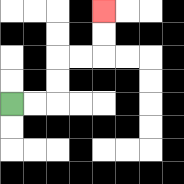{'start': '[0, 4]', 'end': '[4, 0]', 'path_directions': 'R,R,U,U,R,R,U,U', 'path_coordinates': '[[0, 4], [1, 4], [2, 4], [2, 3], [2, 2], [3, 2], [4, 2], [4, 1], [4, 0]]'}